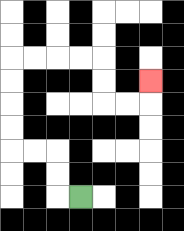{'start': '[3, 8]', 'end': '[6, 3]', 'path_directions': 'L,U,U,L,L,U,U,U,U,R,R,R,R,D,D,R,R,U', 'path_coordinates': '[[3, 8], [2, 8], [2, 7], [2, 6], [1, 6], [0, 6], [0, 5], [0, 4], [0, 3], [0, 2], [1, 2], [2, 2], [3, 2], [4, 2], [4, 3], [4, 4], [5, 4], [6, 4], [6, 3]]'}